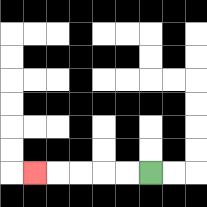{'start': '[6, 7]', 'end': '[1, 7]', 'path_directions': 'L,L,L,L,L', 'path_coordinates': '[[6, 7], [5, 7], [4, 7], [3, 7], [2, 7], [1, 7]]'}